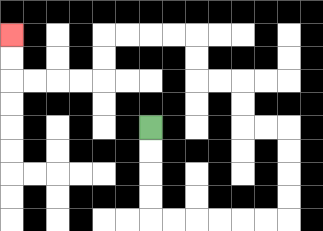{'start': '[6, 5]', 'end': '[0, 1]', 'path_directions': 'D,D,D,D,R,R,R,R,R,R,U,U,U,U,L,L,U,U,L,L,U,U,L,L,L,L,D,D,L,L,L,L,U,U', 'path_coordinates': '[[6, 5], [6, 6], [6, 7], [6, 8], [6, 9], [7, 9], [8, 9], [9, 9], [10, 9], [11, 9], [12, 9], [12, 8], [12, 7], [12, 6], [12, 5], [11, 5], [10, 5], [10, 4], [10, 3], [9, 3], [8, 3], [8, 2], [8, 1], [7, 1], [6, 1], [5, 1], [4, 1], [4, 2], [4, 3], [3, 3], [2, 3], [1, 3], [0, 3], [0, 2], [0, 1]]'}